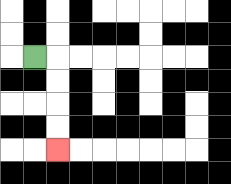{'start': '[1, 2]', 'end': '[2, 6]', 'path_directions': 'R,D,D,D,D', 'path_coordinates': '[[1, 2], [2, 2], [2, 3], [2, 4], [2, 5], [2, 6]]'}